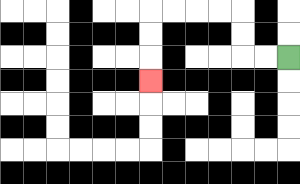{'start': '[12, 2]', 'end': '[6, 3]', 'path_directions': 'L,L,U,U,L,L,L,L,D,D,D', 'path_coordinates': '[[12, 2], [11, 2], [10, 2], [10, 1], [10, 0], [9, 0], [8, 0], [7, 0], [6, 0], [6, 1], [6, 2], [6, 3]]'}